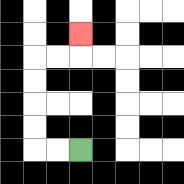{'start': '[3, 6]', 'end': '[3, 1]', 'path_directions': 'L,L,U,U,U,U,R,R,U', 'path_coordinates': '[[3, 6], [2, 6], [1, 6], [1, 5], [1, 4], [1, 3], [1, 2], [2, 2], [3, 2], [3, 1]]'}